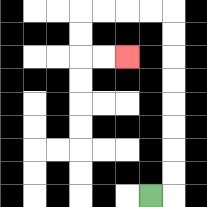{'start': '[6, 8]', 'end': '[5, 2]', 'path_directions': 'R,U,U,U,U,U,U,U,U,L,L,L,L,D,D,R,R', 'path_coordinates': '[[6, 8], [7, 8], [7, 7], [7, 6], [7, 5], [7, 4], [7, 3], [7, 2], [7, 1], [7, 0], [6, 0], [5, 0], [4, 0], [3, 0], [3, 1], [3, 2], [4, 2], [5, 2]]'}